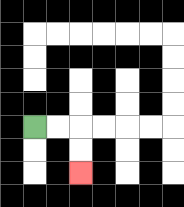{'start': '[1, 5]', 'end': '[3, 7]', 'path_directions': 'R,R,D,D', 'path_coordinates': '[[1, 5], [2, 5], [3, 5], [3, 6], [3, 7]]'}